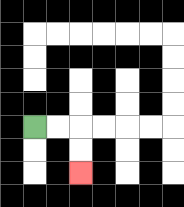{'start': '[1, 5]', 'end': '[3, 7]', 'path_directions': 'R,R,D,D', 'path_coordinates': '[[1, 5], [2, 5], [3, 5], [3, 6], [3, 7]]'}